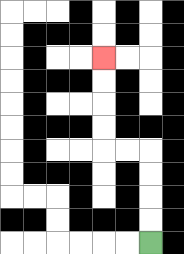{'start': '[6, 10]', 'end': '[4, 2]', 'path_directions': 'U,U,U,U,L,L,U,U,U,U', 'path_coordinates': '[[6, 10], [6, 9], [6, 8], [6, 7], [6, 6], [5, 6], [4, 6], [4, 5], [4, 4], [4, 3], [4, 2]]'}